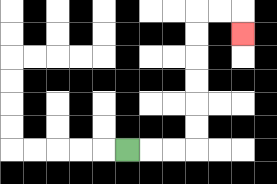{'start': '[5, 6]', 'end': '[10, 1]', 'path_directions': 'R,R,R,U,U,U,U,U,U,R,R,D', 'path_coordinates': '[[5, 6], [6, 6], [7, 6], [8, 6], [8, 5], [8, 4], [8, 3], [8, 2], [8, 1], [8, 0], [9, 0], [10, 0], [10, 1]]'}